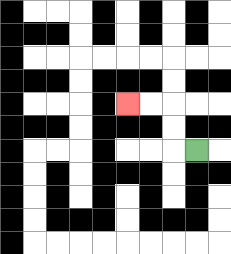{'start': '[8, 6]', 'end': '[5, 4]', 'path_directions': 'L,U,U,L,L', 'path_coordinates': '[[8, 6], [7, 6], [7, 5], [7, 4], [6, 4], [5, 4]]'}